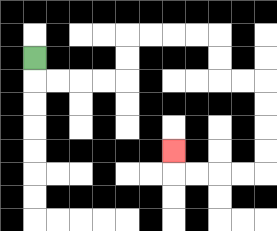{'start': '[1, 2]', 'end': '[7, 6]', 'path_directions': 'D,R,R,R,R,U,U,R,R,R,R,D,D,R,R,D,D,D,D,L,L,L,L,U', 'path_coordinates': '[[1, 2], [1, 3], [2, 3], [3, 3], [4, 3], [5, 3], [5, 2], [5, 1], [6, 1], [7, 1], [8, 1], [9, 1], [9, 2], [9, 3], [10, 3], [11, 3], [11, 4], [11, 5], [11, 6], [11, 7], [10, 7], [9, 7], [8, 7], [7, 7], [7, 6]]'}